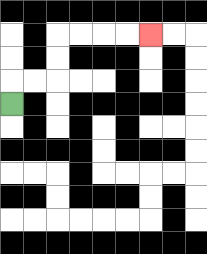{'start': '[0, 4]', 'end': '[6, 1]', 'path_directions': 'U,R,R,U,U,R,R,R,R', 'path_coordinates': '[[0, 4], [0, 3], [1, 3], [2, 3], [2, 2], [2, 1], [3, 1], [4, 1], [5, 1], [6, 1]]'}